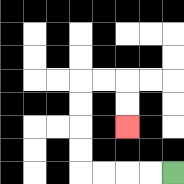{'start': '[7, 7]', 'end': '[5, 5]', 'path_directions': 'L,L,L,L,U,U,U,U,R,R,D,D', 'path_coordinates': '[[7, 7], [6, 7], [5, 7], [4, 7], [3, 7], [3, 6], [3, 5], [3, 4], [3, 3], [4, 3], [5, 3], [5, 4], [5, 5]]'}